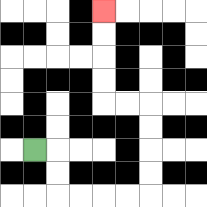{'start': '[1, 6]', 'end': '[4, 0]', 'path_directions': 'R,D,D,R,R,R,R,U,U,U,U,L,L,U,U,U,U', 'path_coordinates': '[[1, 6], [2, 6], [2, 7], [2, 8], [3, 8], [4, 8], [5, 8], [6, 8], [6, 7], [6, 6], [6, 5], [6, 4], [5, 4], [4, 4], [4, 3], [4, 2], [4, 1], [4, 0]]'}